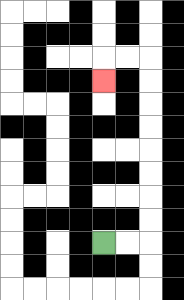{'start': '[4, 10]', 'end': '[4, 3]', 'path_directions': 'R,R,U,U,U,U,U,U,U,U,L,L,D', 'path_coordinates': '[[4, 10], [5, 10], [6, 10], [6, 9], [6, 8], [6, 7], [6, 6], [6, 5], [6, 4], [6, 3], [6, 2], [5, 2], [4, 2], [4, 3]]'}